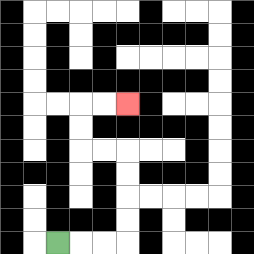{'start': '[2, 10]', 'end': '[5, 4]', 'path_directions': 'R,R,R,U,U,U,U,L,L,U,U,R,R', 'path_coordinates': '[[2, 10], [3, 10], [4, 10], [5, 10], [5, 9], [5, 8], [5, 7], [5, 6], [4, 6], [3, 6], [3, 5], [3, 4], [4, 4], [5, 4]]'}